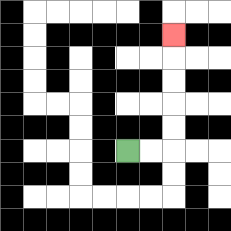{'start': '[5, 6]', 'end': '[7, 1]', 'path_directions': 'R,R,U,U,U,U,U', 'path_coordinates': '[[5, 6], [6, 6], [7, 6], [7, 5], [7, 4], [7, 3], [7, 2], [7, 1]]'}